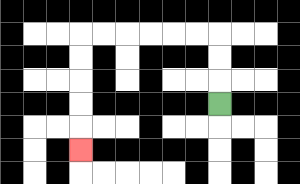{'start': '[9, 4]', 'end': '[3, 6]', 'path_directions': 'U,U,U,L,L,L,L,L,L,D,D,D,D,D', 'path_coordinates': '[[9, 4], [9, 3], [9, 2], [9, 1], [8, 1], [7, 1], [6, 1], [5, 1], [4, 1], [3, 1], [3, 2], [3, 3], [3, 4], [3, 5], [3, 6]]'}